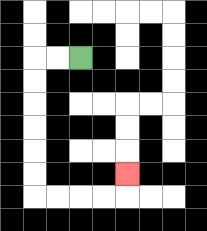{'start': '[3, 2]', 'end': '[5, 7]', 'path_directions': 'L,L,D,D,D,D,D,D,R,R,R,R,U', 'path_coordinates': '[[3, 2], [2, 2], [1, 2], [1, 3], [1, 4], [1, 5], [1, 6], [1, 7], [1, 8], [2, 8], [3, 8], [4, 8], [5, 8], [5, 7]]'}